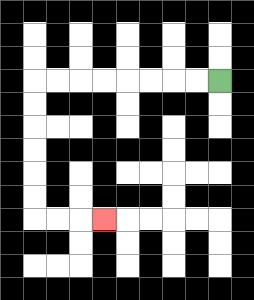{'start': '[9, 3]', 'end': '[4, 9]', 'path_directions': 'L,L,L,L,L,L,L,L,D,D,D,D,D,D,R,R,R', 'path_coordinates': '[[9, 3], [8, 3], [7, 3], [6, 3], [5, 3], [4, 3], [3, 3], [2, 3], [1, 3], [1, 4], [1, 5], [1, 6], [1, 7], [1, 8], [1, 9], [2, 9], [3, 9], [4, 9]]'}